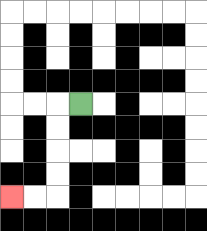{'start': '[3, 4]', 'end': '[0, 8]', 'path_directions': 'L,D,D,D,D,L,L', 'path_coordinates': '[[3, 4], [2, 4], [2, 5], [2, 6], [2, 7], [2, 8], [1, 8], [0, 8]]'}